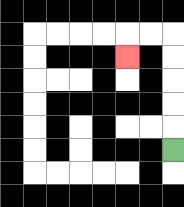{'start': '[7, 6]', 'end': '[5, 2]', 'path_directions': 'U,U,U,U,U,L,L,D', 'path_coordinates': '[[7, 6], [7, 5], [7, 4], [7, 3], [7, 2], [7, 1], [6, 1], [5, 1], [5, 2]]'}